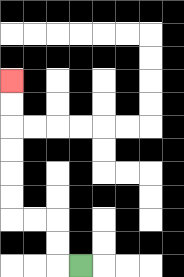{'start': '[3, 11]', 'end': '[0, 3]', 'path_directions': 'L,U,U,L,L,U,U,U,U,U,U', 'path_coordinates': '[[3, 11], [2, 11], [2, 10], [2, 9], [1, 9], [0, 9], [0, 8], [0, 7], [0, 6], [0, 5], [0, 4], [0, 3]]'}